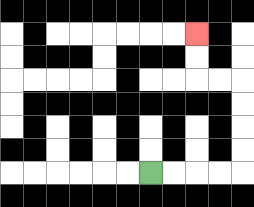{'start': '[6, 7]', 'end': '[8, 1]', 'path_directions': 'R,R,R,R,U,U,U,U,L,L,U,U', 'path_coordinates': '[[6, 7], [7, 7], [8, 7], [9, 7], [10, 7], [10, 6], [10, 5], [10, 4], [10, 3], [9, 3], [8, 3], [8, 2], [8, 1]]'}